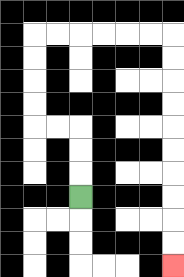{'start': '[3, 8]', 'end': '[7, 11]', 'path_directions': 'U,U,U,L,L,U,U,U,U,R,R,R,R,R,R,D,D,D,D,D,D,D,D,D,D', 'path_coordinates': '[[3, 8], [3, 7], [3, 6], [3, 5], [2, 5], [1, 5], [1, 4], [1, 3], [1, 2], [1, 1], [2, 1], [3, 1], [4, 1], [5, 1], [6, 1], [7, 1], [7, 2], [7, 3], [7, 4], [7, 5], [7, 6], [7, 7], [7, 8], [7, 9], [7, 10], [7, 11]]'}